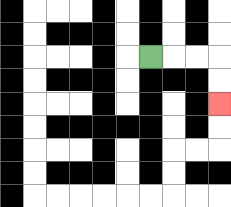{'start': '[6, 2]', 'end': '[9, 4]', 'path_directions': 'R,R,R,D,D', 'path_coordinates': '[[6, 2], [7, 2], [8, 2], [9, 2], [9, 3], [9, 4]]'}